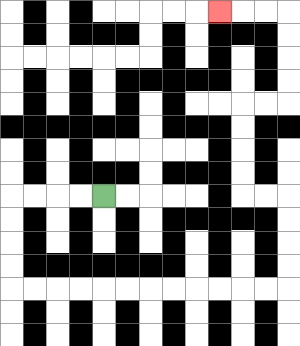{'start': '[4, 8]', 'end': '[9, 0]', 'path_directions': 'L,L,L,L,D,D,D,D,R,R,R,R,R,R,R,R,R,R,R,R,U,U,U,U,L,L,U,U,U,U,R,R,U,U,U,U,L,L,L', 'path_coordinates': '[[4, 8], [3, 8], [2, 8], [1, 8], [0, 8], [0, 9], [0, 10], [0, 11], [0, 12], [1, 12], [2, 12], [3, 12], [4, 12], [5, 12], [6, 12], [7, 12], [8, 12], [9, 12], [10, 12], [11, 12], [12, 12], [12, 11], [12, 10], [12, 9], [12, 8], [11, 8], [10, 8], [10, 7], [10, 6], [10, 5], [10, 4], [11, 4], [12, 4], [12, 3], [12, 2], [12, 1], [12, 0], [11, 0], [10, 0], [9, 0]]'}